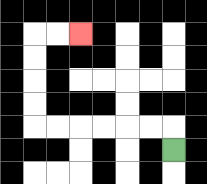{'start': '[7, 6]', 'end': '[3, 1]', 'path_directions': 'U,L,L,L,L,L,L,U,U,U,U,R,R', 'path_coordinates': '[[7, 6], [7, 5], [6, 5], [5, 5], [4, 5], [3, 5], [2, 5], [1, 5], [1, 4], [1, 3], [1, 2], [1, 1], [2, 1], [3, 1]]'}